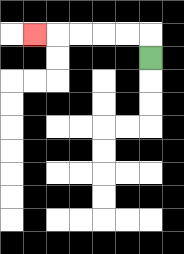{'start': '[6, 2]', 'end': '[1, 1]', 'path_directions': 'U,L,L,L,L,L', 'path_coordinates': '[[6, 2], [6, 1], [5, 1], [4, 1], [3, 1], [2, 1], [1, 1]]'}